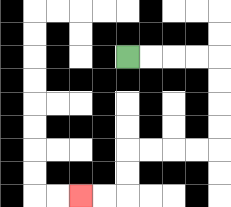{'start': '[5, 2]', 'end': '[3, 8]', 'path_directions': 'R,R,R,R,D,D,D,D,L,L,L,L,D,D,L,L', 'path_coordinates': '[[5, 2], [6, 2], [7, 2], [8, 2], [9, 2], [9, 3], [9, 4], [9, 5], [9, 6], [8, 6], [7, 6], [6, 6], [5, 6], [5, 7], [5, 8], [4, 8], [3, 8]]'}